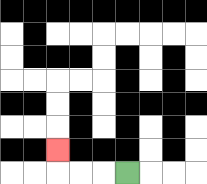{'start': '[5, 7]', 'end': '[2, 6]', 'path_directions': 'L,L,L,U', 'path_coordinates': '[[5, 7], [4, 7], [3, 7], [2, 7], [2, 6]]'}